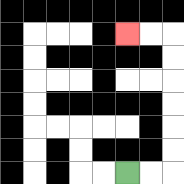{'start': '[5, 7]', 'end': '[5, 1]', 'path_directions': 'R,R,U,U,U,U,U,U,L,L', 'path_coordinates': '[[5, 7], [6, 7], [7, 7], [7, 6], [7, 5], [7, 4], [7, 3], [7, 2], [7, 1], [6, 1], [5, 1]]'}